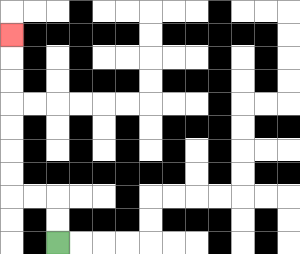{'start': '[2, 10]', 'end': '[0, 1]', 'path_directions': 'U,U,L,L,U,U,U,U,U,U,U', 'path_coordinates': '[[2, 10], [2, 9], [2, 8], [1, 8], [0, 8], [0, 7], [0, 6], [0, 5], [0, 4], [0, 3], [0, 2], [0, 1]]'}